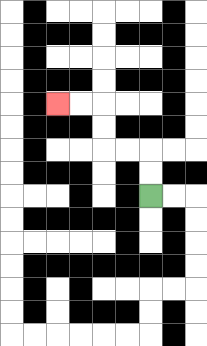{'start': '[6, 8]', 'end': '[2, 4]', 'path_directions': 'U,U,L,L,U,U,L,L', 'path_coordinates': '[[6, 8], [6, 7], [6, 6], [5, 6], [4, 6], [4, 5], [4, 4], [3, 4], [2, 4]]'}